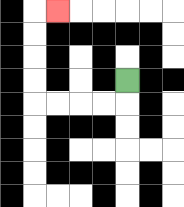{'start': '[5, 3]', 'end': '[2, 0]', 'path_directions': 'D,L,L,L,L,U,U,U,U,R', 'path_coordinates': '[[5, 3], [5, 4], [4, 4], [3, 4], [2, 4], [1, 4], [1, 3], [1, 2], [1, 1], [1, 0], [2, 0]]'}